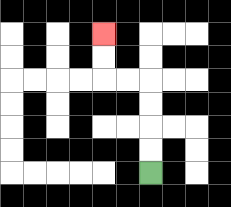{'start': '[6, 7]', 'end': '[4, 1]', 'path_directions': 'U,U,U,U,L,L,U,U', 'path_coordinates': '[[6, 7], [6, 6], [6, 5], [6, 4], [6, 3], [5, 3], [4, 3], [4, 2], [4, 1]]'}